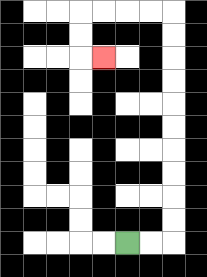{'start': '[5, 10]', 'end': '[4, 2]', 'path_directions': 'R,R,U,U,U,U,U,U,U,U,U,U,L,L,L,L,D,D,R', 'path_coordinates': '[[5, 10], [6, 10], [7, 10], [7, 9], [7, 8], [7, 7], [7, 6], [7, 5], [7, 4], [7, 3], [7, 2], [7, 1], [7, 0], [6, 0], [5, 0], [4, 0], [3, 0], [3, 1], [3, 2], [4, 2]]'}